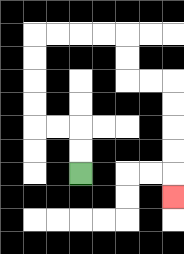{'start': '[3, 7]', 'end': '[7, 8]', 'path_directions': 'U,U,L,L,U,U,U,U,R,R,R,R,D,D,R,R,D,D,D,D,D', 'path_coordinates': '[[3, 7], [3, 6], [3, 5], [2, 5], [1, 5], [1, 4], [1, 3], [1, 2], [1, 1], [2, 1], [3, 1], [4, 1], [5, 1], [5, 2], [5, 3], [6, 3], [7, 3], [7, 4], [7, 5], [7, 6], [7, 7], [7, 8]]'}